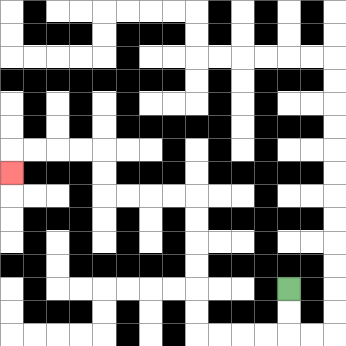{'start': '[12, 12]', 'end': '[0, 7]', 'path_directions': 'D,D,L,L,L,L,U,U,U,U,U,U,L,L,L,L,U,U,L,L,L,L,D', 'path_coordinates': '[[12, 12], [12, 13], [12, 14], [11, 14], [10, 14], [9, 14], [8, 14], [8, 13], [8, 12], [8, 11], [8, 10], [8, 9], [8, 8], [7, 8], [6, 8], [5, 8], [4, 8], [4, 7], [4, 6], [3, 6], [2, 6], [1, 6], [0, 6], [0, 7]]'}